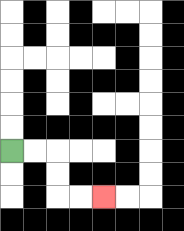{'start': '[0, 6]', 'end': '[4, 8]', 'path_directions': 'R,R,D,D,R,R', 'path_coordinates': '[[0, 6], [1, 6], [2, 6], [2, 7], [2, 8], [3, 8], [4, 8]]'}